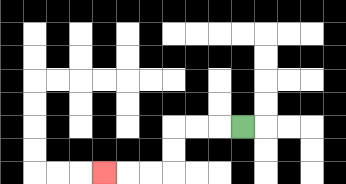{'start': '[10, 5]', 'end': '[4, 7]', 'path_directions': 'L,L,L,D,D,L,L,L', 'path_coordinates': '[[10, 5], [9, 5], [8, 5], [7, 5], [7, 6], [7, 7], [6, 7], [5, 7], [4, 7]]'}